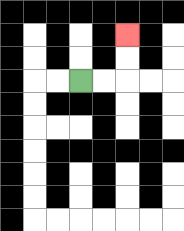{'start': '[3, 3]', 'end': '[5, 1]', 'path_directions': 'R,R,U,U', 'path_coordinates': '[[3, 3], [4, 3], [5, 3], [5, 2], [5, 1]]'}